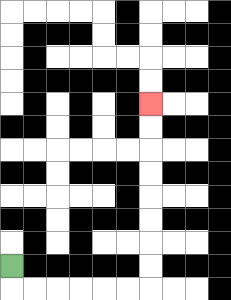{'start': '[0, 11]', 'end': '[6, 4]', 'path_directions': 'D,R,R,R,R,R,R,U,U,U,U,U,U,U,U', 'path_coordinates': '[[0, 11], [0, 12], [1, 12], [2, 12], [3, 12], [4, 12], [5, 12], [6, 12], [6, 11], [6, 10], [6, 9], [6, 8], [6, 7], [6, 6], [6, 5], [6, 4]]'}